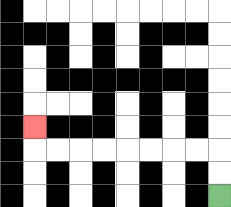{'start': '[9, 8]', 'end': '[1, 5]', 'path_directions': 'U,U,L,L,L,L,L,L,L,L,U', 'path_coordinates': '[[9, 8], [9, 7], [9, 6], [8, 6], [7, 6], [6, 6], [5, 6], [4, 6], [3, 6], [2, 6], [1, 6], [1, 5]]'}